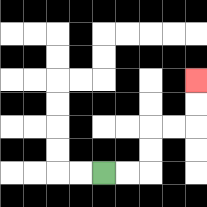{'start': '[4, 7]', 'end': '[8, 3]', 'path_directions': 'R,R,U,U,R,R,U,U', 'path_coordinates': '[[4, 7], [5, 7], [6, 7], [6, 6], [6, 5], [7, 5], [8, 5], [8, 4], [8, 3]]'}